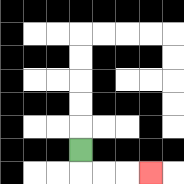{'start': '[3, 6]', 'end': '[6, 7]', 'path_directions': 'D,R,R,R', 'path_coordinates': '[[3, 6], [3, 7], [4, 7], [5, 7], [6, 7]]'}